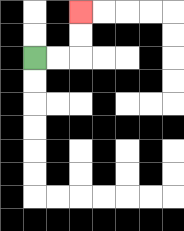{'start': '[1, 2]', 'end': '[3, 0]', 'path_directions': 'R,R,U,U', 'path_coordinates': '[[1, 2], [2, 2], [3, 2], [3, 1], [3, 0]]'}